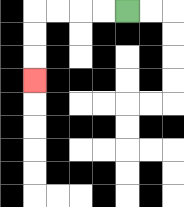{'start': '[5, 0]', 'end': '[1, 3]', 'path_directions': 'L,L,L,L,D,D,D', 'path_coordinates': '[[5, 0], [4, 0], [3, 0], [2, 0], [1, 0], [1, 1], [1, 2], [1, 3]]'}